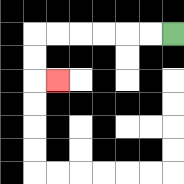{'start': '[7, 1]', 'end': '[2, 3]', 'path_directions': 'L,L,L,L,L,L,D,D,R', 'path_coordinates': '[[7, 1], [6, 1], [5, 1], [4, 1], [3, 1], [2, 1], [1, 1], [1, 2], [1, 3], [2, 3]]'}